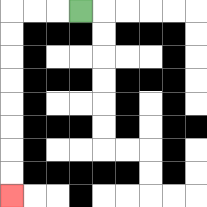{'start': '[3, 0]', 'end': '[0, 8]', 'path_directions': 'L,L,L,D,D,D,D,D,D,D,D', 'path_coordinates': '[[3, 0], [2, 0], [1, 0], [0, 0], [0, 1], [0, 2], [0, 3], [0, 4], [0, 5], [0, 6], [0, 7], [0, 8]]'}